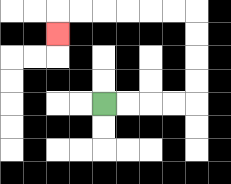{'start': '[4, 4]', 'end': '[2, 1]', 'path_directions': 'R,R,R,R,U,U,U,U,L,L,L,L,L,L,D', 'path_coordinates': '[[4, 4], [5, 4], [6, 4], [7, 4], [8, 4], [8, 3], [8, 2], [8, 1], [8, 0], [7, 0], [6, 0], [5, 0], [4, 0], [3, 0], [2, 0], [2, 1]]'}